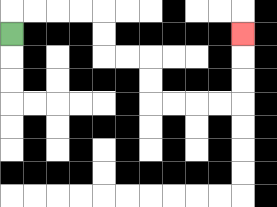{'start': '[0, 1]', 'end': '[10, 1]', 'path_directions': 'U,R,R,R,R,D,D,R,R,D,D,R,R,R,R,U,U,U', 'path_coordinates': '[[0, 1], [0, 0], [1, 0], [2, 0], [3, 0], [4, 0], [4, 1], [4, 2], [5, 2], [6, 2], [6, 3], [6, 4], [7, 4], [8, 4], [9, 4], [10, 4], [10, 3], [10, 2], [10, 1]]'}